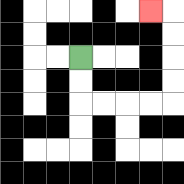{'start': '[3, 2]', 'end': '[6, 0]', 'path_directions': 'D,D,R,R,R,R,U,U,U,U,L', 'path_coordinates': '[[3, 2], [3, 3], [3, 4], [4, 4], [5, 4], [6, 4], [7, 4], [7, 3], [7, 2], [7, 1], [7, 0], [6, 0]]'}